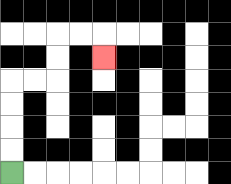{'start': '[0, 7]', 'end': '[4, 2]', 'path_directions': 'U,U,U,U,R,R,U,U,R,R,D', 'path_coordinates': '[[0, 7], [0, 6], [0, 5], [0, 4], [0, 3], [1, 3], [2, 3], [2, 2], [2, 1], [3, 1], [4, 1], [4, 2]]'}